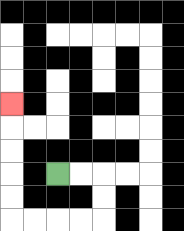{'start': '[2, 7]', 'end': '[0, 4]', 'path_directions': 'R,R,D,D,L,L,L,L,U,U,U,U,U', 'path_coordinates': '[[2, 7], [3, 7], [4, 7], [4, 8], [4, 9], [3, 9], [2, 9], [1, 9], [0, 9], [0, 8], [0, 7], [0, 6], [0, 5], [0, 4]]'}